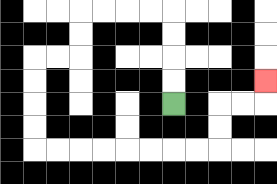{'start': '[7, 4]', 'end': '[11, 3]', 'path_directions': 'U,U,U,U,L,L,L,L,D,D,L,L,D,D,D,D,R,R,R,R,R,R,R,R,U,U,R,R,U', 'path_coordinates': '[[7, 4], [7, 3], [7, 2], [7, 1], [7, 0], [6, 0], [5, 0], [4, 0], [3, 0], [3, 1], [3, 2], [2, 2], [1, 2], [1, 3], [1, 4], [1, 5], [1, 6], [2, 6], [3, 6], [4, 6], [5, 6], [6, 6], [7, 6], [8, 6], [9, 6], [9, 5], [9, 4], [10, 4], [11, 4], [11, 3]]'}